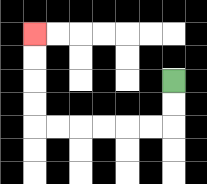{'start': '[7, 3]', 'end': '[1, 1]', 'path_directions': 'D,D,L,L,L,L,L,L,U,U,U,U', 'path_coordinates': '[[7, 3], [7, 4], [7, 5], [6, 5], [5, 5], [4, 5], [3, 5], [2, 5], [1, 5], [1, 4], [1, 3], [1, 2], [1, 1]]'}